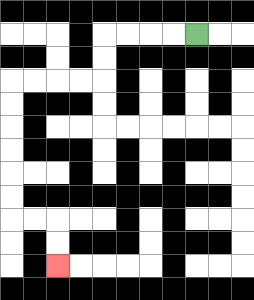{'start': '[8, 1]', 'end': '[2, 11]', 'path_directions': 'L,L,L,L,D,D,L,L,L,L,D,D,D,D,D,D,R,R,D,D', 'path_coordinates': '[[8, 1], [7, 1], [6, 1], [5, 1], [4, 1], [4, 2], [4, 3], [3, 3], [2, 3], [1, 3], [0, 3], [0, 4], [0, 5], [0, 6], [0, 7], [0, 8], [0, 9], [1, 9], [2, 9], [2, 10], [2, 11]]'}